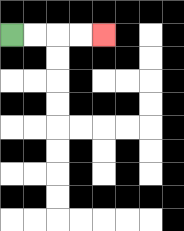{'start': '[0, 1]', 'end': '[4, 1]', 'path_directions': 'R,R,R,R', 'path_coordinates': '[[0, 1], [1, 1], [2, 1], [3, 1], [4, 1]]'}